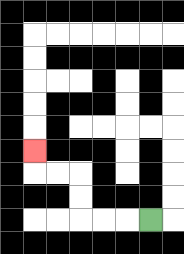{'start': '[6, 9]', 'end': '[1, 6]', 'path_directions': 'L,L,L,U,U,L,L,U', 'path_coordinates': '[[6, 9], [5, 9], [4, 9], [3, 9], [3, 8], [3, 7], [2, 7], [1, 7], [1, 6]]'}